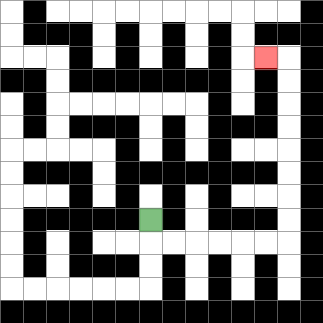{'start': '[6, 9]', 'end': '[11, 2]', 'path_directions': 'D,R,R,R,R,R,R,U,U,U,U,U,U,U,U,L', 'path_coordinates': '[[6, 9], [6, 10], [7, 10], [8, 10], [9, 10], [10, 10], [11, 10], [12, 10], [12, 9], [12, 8], [12, 7], [12, 6], [12, 5], [12, 4], [12, 3], [12, 2], [11, 2]]'}